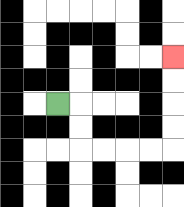{'start': '[2, 4]', 'end': '[7, 2]', 'path_directions': 'R,D,D,R,R,R,R,U,U,U,U', 'path_coordinates': '[[2, 4], [3, 4], [3, 5], [3, 6], [4, 6], [5, 6], [6, 6], [7, 6], [7, 5], [7, 4], [7, 3], [7, 2]]'}